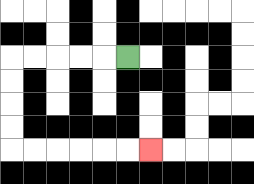{'start': '[5, 2]', 'end': '[6, 6]', 'path_directions': 'L,L,L,L,L,D,D,D,D,R,R,R,R,R,R', 'path_coordinates': '[[5, 2], [4, 2], [3, 2], [2, 2], [1, 2], [0, 2], [0, 3], [0, 4], [0, 5], [0, 6], [1, 6], [2, 6], [3, 6], [4, 6], [5, 6], [6, 6]]'}